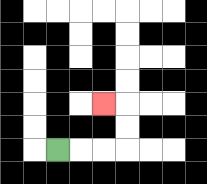{'start': '[2, 6]', 'end': '[4, 4]', 'path_directions': 'R,R,R,U,U,L', 'path_coordinates': '[[2, 6], [3, 6], [4, 6], [5, 6], [5, 5], [5, 4], [4, 4]]'}